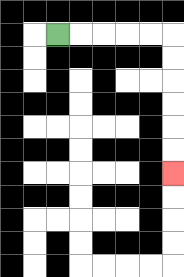{'start': '[2, 1]', 'end': '[7, 7]', 'path_directions': 'R,R,R,R,R,D,D,D,D,D,D', 'path_coordinates': '[[2, 1], [3, 1], [4, 1], [5, 1], [6, 1], [7, 1], [7, 2], [7, 3], [7, 4], [7, 5], [7, 6], [7, 7]]'}